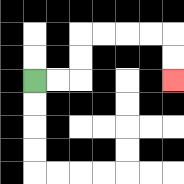{'start': '[1, 3]', 'end': '[7, 3]', 'path_directions': 'R,R,U,U,R,R,R,R,D,D', 'path_coordinates': '[[1, 3], [2, 3], [3, 3], [3, 2], [3, 1], [4, 1], [5, 1], [6, 1], [7, 1], [7, 2], [7, 3]]'}